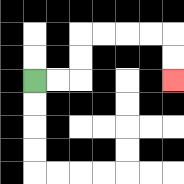{'start': '[1, 3]', 'end': '[7, 3]', 'path_directions': 'R,R,U,U,R,R,R,R,D,D', 'path_coordinates': '[[1, 3], [2, 3], [3, 3], [3, 2], [3, 1], [4, 1], [5, 1], [6, 1], [7, 1], [7, 2], [7, 3]]'}